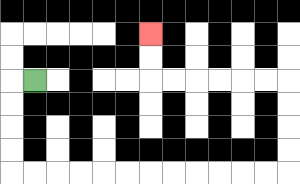{'start': '[1, 3]', 'end': '[6, 1]', 'path_directions': 'L,D,D,D,D,R,R,R,R,R,R,R,R,R,R,R,R,U,U,U,U,L,L,L,L,L,L,U,U', 'path_coordinates': '[[1, 3], [0, 3], [0, 4], [0, 5], [0, 6], [0, 7], [1, 7], [2, 7], [3, 7], [4, 7], [5, 7], [6, 7], [7, 7], [8, 7], [9, 7], [10, 7], [11, 7], [12, 7], [12, 6], [12, 5], [12, 4], [12, 3], [11, 3], [10, 3], [9, 3], [8, 3], [7, 3], [6, 3], [6, 2], [6, 1]]'}